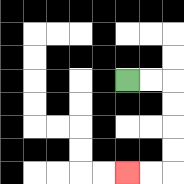{'start': '[5, 3]', 'end': '[5, 7]', 'path_directions': 'R,R,D,D,D,D,L,L', 'path_coordinates': '[[5, 3], [6, 3], [7, 3], [7, 4], [7, 5], [7, 6], [7, 7], [6, 7], [5, 7]]'}